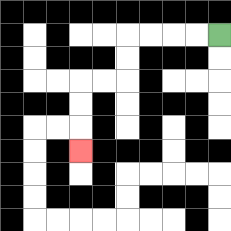{'start': '[9, 1]', 'end': '[3, 6]', 'path_directions': 'L,L,L,L,D,D,L,L,D,D,D', 'path_coordinates': '[[9, 1], [8, 1], [7, 1], [6, 1], [5, 1], [5, 2], [5, 3], [4, 3], [3, 3], [3, 4], [3, 5], [3, 6]]'}